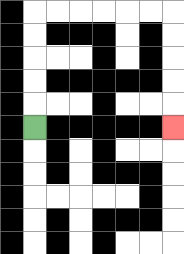{'start': '[1, 5]', 'end': '[7, 5]', 'path_directions': 'U,U,U,U,U,R,R,R,R,R,R,D,D,D,D,D', 'path_coordinates': '[[1, 5], [1, 4], [1, 3], [1, 2], [1, 1], [1, 0], [2, 0], [3, 0], [4, 0], [5, 0], [6, 0], [7, 0], [7, 1], [7, 2], [7, 3], [7, 4], [7, 5]]'}